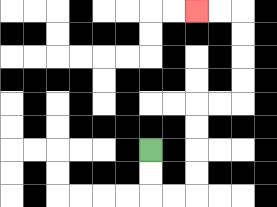{'start': '[6, 6]', 'end': '[8, 0]', 'path_directions': 'D,D,R,R,U,U,U,U,R,R,U,U,U,U,L,L', 'path_coordinates': '[[6, 6], [6, 7], [6, 8], [7, 8], [8, 8], [8, 7], [8, 6], [8, 5], [8, 4], [9, 4], [10, 4], [10, 3], [10, 2], [10, 1], [10, 0], [9, 0], [8, 0]]'}